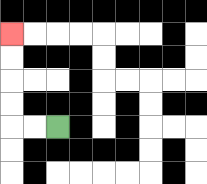{'start': '[2, 5]', 'end': '[0, 1]', 'path_directions': 'L,L,U,U,U,U', 'path_coordinates': '[[2, 5], [1, 5], [0, 5], [0, 4], [0, 3], [0, 2], [0, 1]]'}